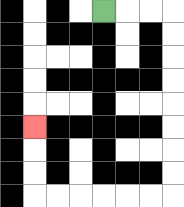{'start': '[4, 0]', 'end': '[1, 5]', 'path_directions': 'R,R,R,D,D,D,D,D,D,D,D,L,L,L,L,L,L,U,U,U', 'path_coordinates': '[[4, 0], [5, 0], [6, 0], [7, 0], [7, 1], [7, 2], [7, 3], [7, 4], [7, 5], [7, 6], [7, 7], [7, 8], [6, 8], [5, 8], [4, 8], [3, 8], [2, 8], [1, 8], [1, 7], [1, 6], [1, 5]]'}